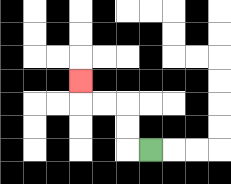{'start': '[6, 6]', 'end': '[3, 3]', 'path_directions': 'L,U,U,L,L,U', 'path_coordinates': '[[6, 6], [5, 6], [5, 5], [5, 4], [4, 4], [3, 4], [3, 3]]'}